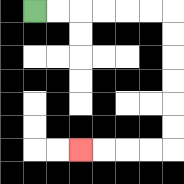{'start': '[1, 0]', 'end': '[3, 6]', 'path_directions': 'R,R,R,R,R,R,D,D,D,D,D,D,L,L,L,L', 'path_coordinates': '[[1, 0], [2, 0], [3, 0], [4, 0], [5, 0], [6, 0], [7, 0], [7, 1], [7, 2], [7, 3], [7, 4], [7, 5], [7, 6], [6, 6], [5, 6], [4, 6], [3, 6]]'}